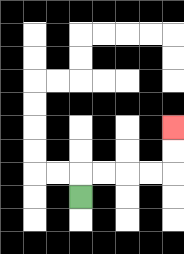{'start': '[3, 8]', 'end': '[7, 5]', 'path_directions': 'U,R,R,R,R,U,U', 'path_coordinates': '[[3, 8], [3, 7], [4, 7], [5, 7], [6, 7], [7, 7], [7, 6], [7, 5]]'}